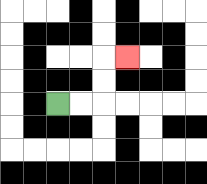{'start': '[2, 4]', 'end': '[5, 2]', 'path_directions': 'R,R,U,U,R', 'path_coordinates': '[[2, 4], [3, 4], [4, 4], [4, 3], [4, 2], [5, 2]]'}